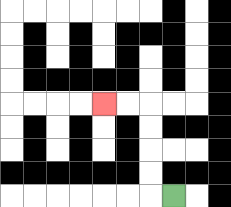{'start': '[7, 8]', 'end': '[4, 4]', 'path_directions': 'L,U,U,U,U,L,L', 'path_coordinates': '[[7, 8], [6, 8], [6, 7], [6, 6], [6, 5], [6, 4], [5, 4], [4, 4]]'}